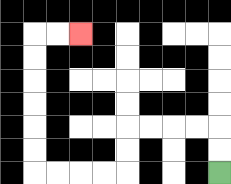{'start': '[9, 7]', 'end': '[3, 1]', 'path_directions': 'U,U,L,L,L,L,D,D,L,L,L,L,U,U,U,U,U,U,R,R', 'path_coordinates': '[[9, 7], [9, 6], [9, 5], [8, 5], [7, 5], [6, 5], [5, 5], [5, 6], [5, 7], [4, 7], [3, 7], [2, 7], [1, 7], [1, 6], [1, 5], [1, 4], [1, 3], [1, 2], [1, 1], [2, 1], [3, 1]]'}